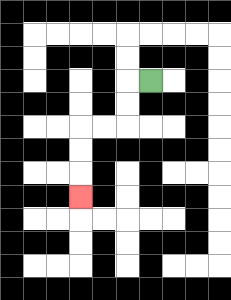{'start': '[6, 3]', 'end': '[3, 8]', 'path_directions': 'L,D,D,L,L,D,D,D', 'path_coordinates': '[[6, 3], [5, 3], [5, 4], [5, 5], [4, 5], [3, 5], [3, 6], [3, 7], [3, 8]]'}